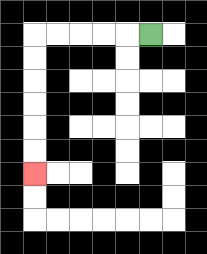{'start': '[6, 1]', 'end': '[1, 7]', 'path_directions': 'L,L,L,L,L,D,D,D,D,D,D', 'path_coordinates': '[[6, 1], [5, 1], [4, 1], [3, 1], [2, 1], [1, 1], [1, 2], [1, 3], [1, 4], [1, 5], [1, 6], [1, 7]]'}